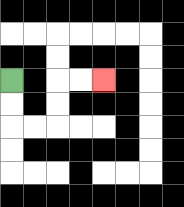{'start': '[0, 3]', 'end': '[4, 3]', 'path_directions': 'D,D,R,R,U,U,R,R', 'path_coordinates': '[[0, 3], [0, 4], [0, 5], [1, 5], [2, 5], [2, 4], [2, 3], [3, 3], [4, 3]]'}